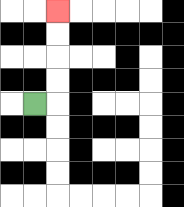{'start': '[1, 4]', 'end': '[2, 0]', 'path_directions': 'R,U,U,U,U', 'path_coordinates': '[[1, 4], [2, 4], [2, 3], [2, 2], [2, 1], [2, 0]]'}